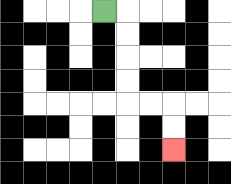{'start': '[4, 0]', 'end': '[7, 6]', 'path_directions': 'R,D,D,D,D,R,R,D,D', 'path_coordinates': '[[4, 0], [5, 0], [5, 1], [5, 2], [5, 3], [5, 4], [6, 4], [7, 4], [7, 5], [7, 6]]'}